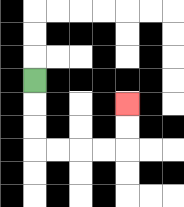{'start': '[1, 3]', 'end': '[5, 4]', 'path_directions': 'D,D,D,R,R,R,R,U,U', 'path_coordinates': '[[1, 3], [1, 4], [1, 5], [1, 6], [2, 6], [3, 6], [4, 6], [5, 6], [5, 5], [5, 4]]'}